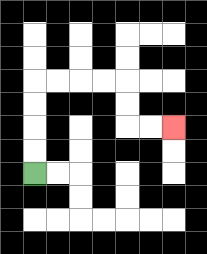{'start': '[1, 7]', 'end': '[7, 5]', 'path_directions': 'U,U,U,U,R,R,R,R,D,D,R,R', 'path_coordinates': '[[1, 7], [1, 6], [1, 5], [1, 4], [1, 3], [2, 3], [3, 3], [4, 3], [5, 3], [5, 4], [5, 5], [6, 5], [7, 5]]'}